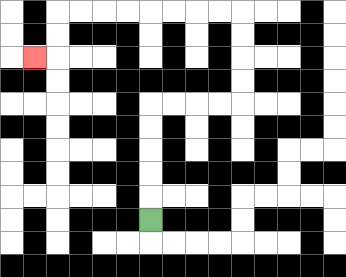{'start': '[6, 9]', 'end': '[1, 2]', 'path_directions': 'U,U,U,U,U,R,R,R,R,U,U,U,U,L,L,L,L,L,L,L,L,D,D,L', 'path_coordinates': '[[6, 9], [6, 8], [6, 7], [6, 6], [6, 5], [6, 4], [7, 4], [8, 4], [9, 4], [10, 4], [10, 3], [10, 2], [10, 1], [10, 0], [9, 0], [8, 0], [7, 0], [6, 0], [5, 0], [4, 0], [3, 0], [2, 0], [2, 1], [2, 2], [1, 2]]'}